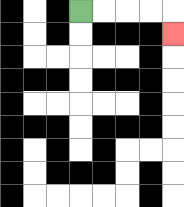{'start': '[3, 0]', 'end': '[7, 1]', 'path_directions': 'R,R,R,R,D', 'path_coordinates': '[[3, 0], [4, 0], [5, 0], [6, 0], [7, 0], [7, 1]]'}